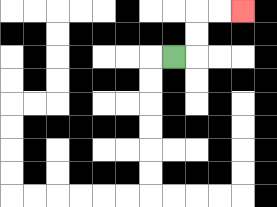{'start': '[7, 2]', 'end': '[10, 0]', 'path_directions': 'R,U,U,R,R', 'path_coordinates': '[[7, 2], [8, 2], [8, 1], [8, 0], [9, 0], [10, 0]]'}